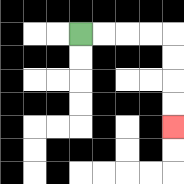{'start': '[3, 1]', 'end': '[7, 5]', 'path_directions': 'R,R,R,R,D,D,D,D', 'path_coordinates': '[[3, 1], [4, 1], [5, 1], [6, 1], [7, 1], [7, 2], [7, 3], [7, 4], [7, 5]]'}